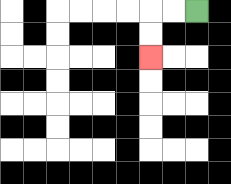{'start': '[8, 0]', 'end': '[6, 2]', 'path_directions': 'L,L,D,D', 'path_coordinates': '[[8, 0], [7, 0], [6, 0], [6, 1], [6, 2]]'}